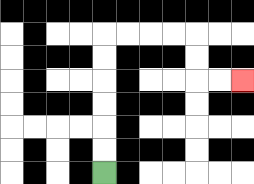{'start': '[4, 7]', 'end': '[10, 3]', 'path_directions': 'U,U,U,U,U,U,R,R,R,R,D,D,R,R', 'path_coordinates': '[[4, 7], [4, 6], [4, 5], [4, 4], [4, 3], [4, 2], [4, 1], [5, 1], [6, 1], [7, 1], [8, 1], [8, 2], [8, 3], [9, 3], [10, 3]]'}